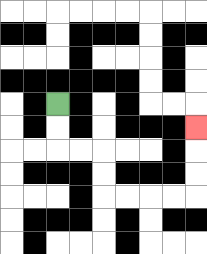{'start': '[2, 4]', 'end': '[8, 5]', 'path_directions': 'D,D,R,R,D,D,R,R,R,R,U,U,U', 'path_coordinates': '[[2, 4], [2, 5], [2, 6], [3, 6], [4, 6], [4, 7], [4, 8], [5, 8], [6, 8], [7, 8], [8, 8], [8, 7], [8, 6], [8, 5]]'}